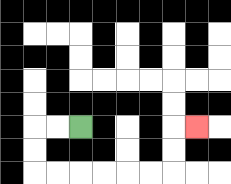{'start': '[3, 5]', 'end': '[8, 5]', 'path_directions': 'L,L,D,D,R,R,R,R,R,R,U,U,R', 'path_coordinates': '[[3, 5], [2, 5], [1, 5], [1, 6], [1, 7], [2, 7], [3, 7], [4, 7], [5, 7], [6, 7], [7, 7], [7, 6], [7, 5], [8, 5]]'}